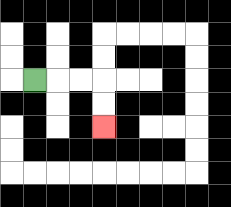{'start': '[1, 3]', 'end': '[4, 5]', 'path_directions': 'R,R,R,D,D', 'path_coordinates': '[[1, 3], [2, 3], [3, 3], [4, 3], [4, 4], [4, 5]]'}